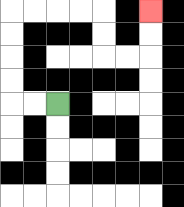{'start': '[2, 4]', 'end': '[6, 0]', 'path_directions': 'L,L,U,U,U,U,R,R,R,R,D,D,R,R,U,U', 'path_coordinates': '[[2, 4], [1, 4], [0, 4], [0, 3], [0, 2], [0, 1], [0, 0], [1, 0], [2, 0], [3, 0], [4, 0], [4, 1], [4, 2], [5, 2], [6, 2], [6, 1], [6, 0]]'}